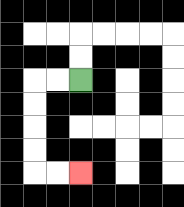{'start': '[3, 3]', 'end': '[3, 7]', 'path_directions': 'L,L,D,D,D,D,R,R', 'path_coordinates': '[[3, 3], [2, 3], [1, 3], [1, 4], [1, 5], [1, 6], [1, 7], [2, 7], [3, 7]]'}